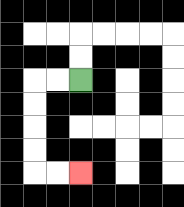{'start': '[3, 3]', 'end': '[3, 7]', 'path_directions': 'L,L,D,D,D,D,R,R', 'path_coordinates': '[[3, 3], [2, 3], [1, 3], [1, 4], [1, 5], [1, 6], [1, 7], [2, 7], [3, 7]]'}